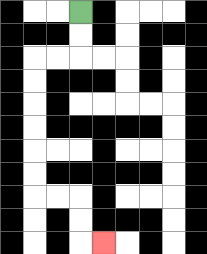{'start': '[3, 0]', 'end': '[4, 10]', 'path_directions': 'D,D,L,L,D,D,D,D,D,D,R,R,D,D,R', 'path_coordinates': '[[3, 0], [3, 1], [3, 2], [2, 2], [1, 2], [1, 3], [1, 4], [1, 5], [1, 6], [1, 7], [1, 8], [2, 8], [3, 8], [3, 9], [3, 10], [4, 10]]'}